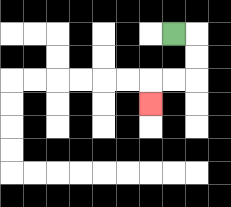{'start': '[7, 1]', 'end': '[6, 4]', 'path_directions': 'R,D,D,L,L,D', 'path_coordinates': '[[7, 1], [8, 1], [8, 2], [8, 3], [7, 3], [6, 3], [6, 4]]'}